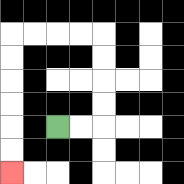{'start': '[2, 5]', 'end': '[0, 7]', 'path_directions': 'R,R,U,U,U,U,L,L,L,L,D,D,D,D,D,D', 'path_coordinates': '[[2, 5], [3, 5], [4, 5], [4, 4], [4, 3], [4, 2], [4, 1], [3, 1], [2, 1], [1, 1], [0, 1], [0, 2], [0, 3], [0, 4], [0, 5], [0, 6], [0, 7]]'}